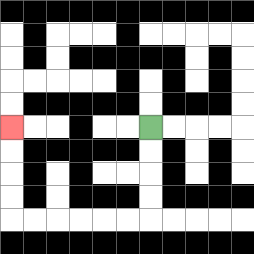{'start': '[6, 5]', 'end': '[0, 5]', 'path_directions': 'D,D,D,D,L,L,L,L,L,L,U,U,U,U', 'path_coordinates': '[[6, 5], [6, 6], [6, 7], [6, 8], [6, 9], [5, 9], [4, 9], [3, 9], [2, 9], [1, 9], [0, 9], [0, 8], [0, 7], [0, 6], [0, 5]]'}